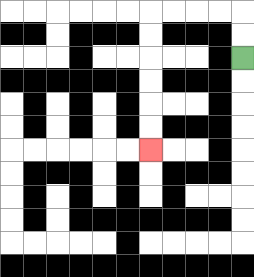{'start': '[10, 2]', 'end': '[6, 6]', 'path_directions': 'U,U,L,L,L,L,D,D,D,D,D,D', 'path_coordinates': '[[10, 2], [10, 1], [10, 0], [9, 0], [8, 0], [7, 0], [6, 0], [6, 1], [6, 2], [6, 3], [6, 4], [6, 5], [6, 6]]'}